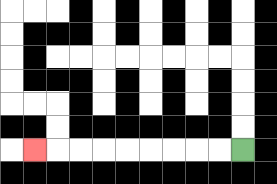{'start': '[10, 6]', 'end': '[1, 6]', 'path_directions': 'L,L,L,L,L,L,L,L,L', 'path_coordinates': '[[10, 6], [9, 6], [8, 6], [7, 6], [6, 6], [5, 6], [4, 6], [3, 6], [2, 6], [1, 6]]'}